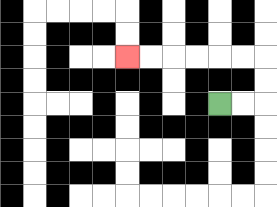{'start': '[9, 4]', 'end': '[5, 2]', 'path_directions': 'R,R,U,U,L,L,L,L,L,L', 'path_coordinates': '[[9, 4], [10, 4], [11, 4], [11, 3], [11, 2], [10, 2], [9, 2], [8, 2], [7, 2], [6, 2], [5, 2]]'}